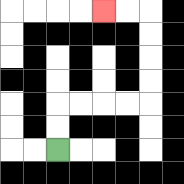{'start': '[2, 6]', 'end': '[4, 0]', 'path_directions': 'U,U,R,R,R,R,U,U,U,U,L,L', 'path_coordinates': '[[2, 6], [2, 5], [2, 4], [3, 4], [4, 4], [5, 4], [6, 4], [6, 3], [6, 2], [6, 1], [6, 0], [5, 0], [4, 0]]'}